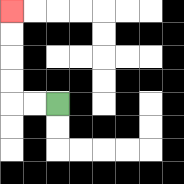{'start': '[2, 4]', 'end': '[0, 0]', 'path_directions': 'L,L,U,U,U,U', 'path_coordinates': '[[2, 4], [1, 4], [0, 4], [0, 3], [0, 2], [0, 1], [0, 0]]'}